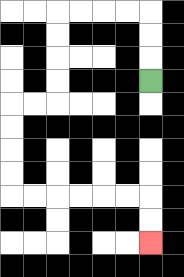{'start': '[6, 3]', 'end': '[6, 10]', 'path_directions': 'U,U,U,L,L,L,L,D,D,D,D,L,L,D,D,D,D,R,R,R,R,R,R,D,D', 'path_coordinates': '[[6, 3], [6, 2], [6, 1], [6, 0], [5, 0], [4, 0], [3, 0], [2, 0], [2, 1], [2, 2], [2, 3], [2, 4], [1, 4], [0, 4], [0, 5], [0, 6], [0, 7], [0, 8], [1, 8], [2, 8], [3, 8], [4, 8], [5, 8], [6, 8], [6, 9], [6, 10]]'}